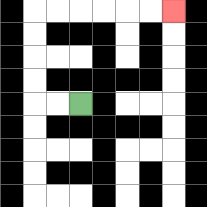{'start': '[3, 4]', 'end': '[7, 0]', 'path_directions': 'L,L,U,U,U,U,R,R,R,R,R,R', 'path_coordinates': '[[3, 4], [2, 4], [1, 4], [1, 3], [1, 2], [1, 1], [1, 0], [2, 0], [3, 0], [4, 0], [5, 0], [6, 0], [7, 0]]'}